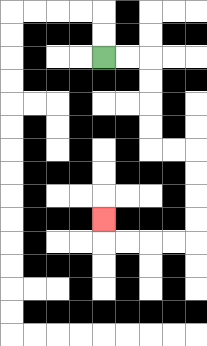{'start': '[4, 2]', 'end': '[4, 9]', 'path_directions': 'R,R,D,D,D,D,R,R,D,D,D,D,L,L,L,L,U', 'path_coordinates': '[[4, 2], [5, 2], [6, 2], [6, 3], [6, 4], [6, 5], [6, 6], [7, 6], [8, 6], [8, 7], [8, 8], [8, 9], [8, 10], [7, 10], [6, 10], [5, 10], [4, 10], [4, 9]]'}